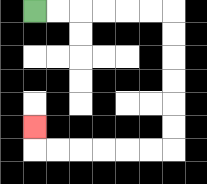{'start': '[1, 0]', 'end': '[1, 5]', 'path_directions': 'R,R,R,R,R,R,D,D,D,D,D,D,L,L,L,L,L,L,U', 'path_coordinates': '[[1, 0], [2, 0], [3, 0], [4, 0], [5, 0], [6, 0], [7, 0], [7, 1], [7, 2], [7, 3], [7, 4], [7, 5], [7, 6], [6, 6], [5, 6], [4, 6], [3, 6], [2, 6], [1, 6], [1, 5]]'}